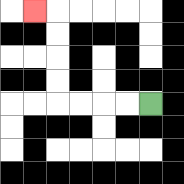{'start': '[6, 4]', 'end': '[1, 0]', 'path_directions': 'L,L,L,L,U,U,U,U,L', 'path_coordinates': '[[6, 4], [5, 4], [4, 4], [3, 4], [2, 4], [2, 3], [2, 2], [2, 1], [2, 0], [1, 0]]'}